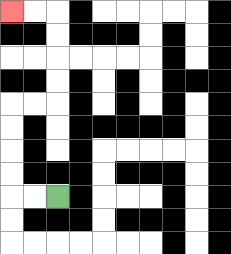{'start': '[2, 8]', 'end': '[0, 0]', 'path_directions': 'L,L,U,U,U,U,R,R,U,U,U,U,L,L', 'path_coordinates': '[[2, 8], [1, 8], [0, 8], [0, 7], [0, 6], [0, 5], [0, 4], [1, 4], [2, 4], [2, 3], [2, 2], [2, 1], [2, 0], [1, 0], [0, 0]]'}